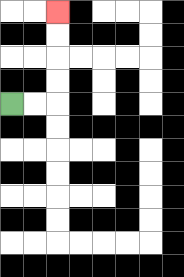{'start': '[0, 4]', 'end': '[2, 0]', 'path_directions': 'R,R,U,U,U,U', 'path_coordinates': '[[0, 4], [1, 4], [2, 4], [2, 3], [2, 2], [2, 1], [2, 0]]'}